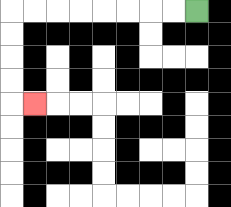{'start': '[8, 0]', 'end': '[1, 4]', 'path_directions': 'L,L,L,L,L,L,L,L,D,D,D,D,R', 'path_coordinates': '[[8, 0], [7, 0], [6, 0], [5, 0], [4, 0], [3, 0], [2, 0], [1, 0], [0, 0], [0, 1], [0, 2], [0, 3], [0, 4], [1, 4]]'}